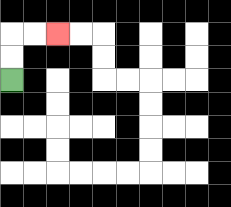{'start': '[0, 3]', 'end': '[2, 1]', 'path_directions': 'U,U,R,R', 'path_coordinates': '[[0, 3], [0, 2], [0, 1], [1, 1], [2, 1]]'}